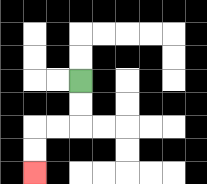{'start': '[3, 3]', 'end': '[1, 7]', 'path_directions': 'D,D,L,L,D,D', 'path_coordinates': '[[3, 3], [3, 4], [3, 5], [2, 5], [1, 5], [1, 6], [1, 7]]'}